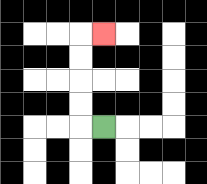{'start': '[4, 5]', 'end': '[4, 1]', 'path_directions': 'L,U,U,U,U,R', 'path_coordinates': '[[4, 5], [3, 5], [3, 4], [3, 3], [3, 2], [3, 1], [4, 1]]'}